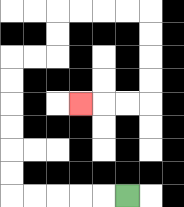{'start': '[5, 8]', 'end': '[3, 4]', 'path_directions': 'L,L,L,L,L,U,U,U,U,U,U,R,R,U,U,R,R,R,R,D,D,D,D,L,L,L', 'path_coordinates': '[[5, 8], [4, 8], [3, 8], [2, 8], [1, 8], [0, 8], [0, 7], [0, 6], [0, 5], [0, 4], [0, 3], [0, 2], [1, 2], [2, 2], [2, 1], [2, 0], [3, 0], [4, 0], [5, 0], [6, 0], [6, 1], [6, 2], [6, 3], [6, 4], [5, 4], [4, 4], [3, 4]]'}